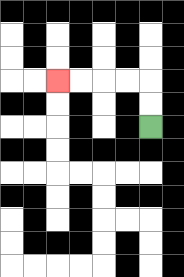{'start': '[6, 5]', 'end': '[2, 3]', 'path_directions': 'U,U,L,L,L,L', 'path_coordinates': '[[6, 5], [6, 4], [6, 3], [5, 3], [4, 3], [3, 3], [2, 3]]'}